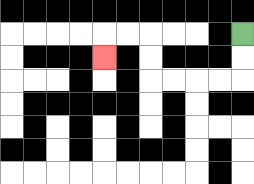{'start': '[10, 1]', 'end': '[4, 2]', 'path_directions': 'D,D,L,L,L,L,U,U,L,L,D', 'path_coordinates': '[[10, 1], [10, 2], [10, 3], [9, 3], [8, 3], [7, 3], [6, 3], [6, 2], [6, 1], [5, 1], [4, 1], [4, 2]]'}